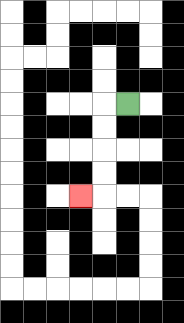{'start': '[5, 4]', 'end': '[3, 8]', 'path_directions': 'L,D,D,D,D,L', 'path_coordinates': '[[5, 4], [4, 4], [4, 5], [4, 6], [4, 7], [4, 8], [3, 8]]'}